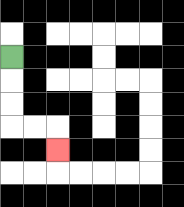{'start': '[0, 2]', 'end': '[2, 6]', 'path_directions': 'D,D,D,R,R,D', 'path_coordinates': '[[0, 2], [0, 3], [0, 4], [0, 5], [1, 5], [2, 5], [2, 6]]'}